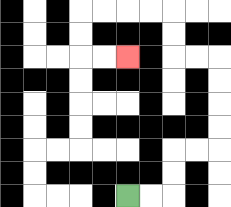{'start': '[5, 8]', 'end': '[5, 2]', 'path_directions': 'R,R,U,U,R,R,U,U,U,U,L,L,U,U,L,L,L,L,D,D,R,R', 'path_coordinates': '[[5, 8], [6, 8], [7, 8], [7, 7], [7, 6], [8, 6], [9, 6], [9, 5], [9, 4], [9, 3], [9, 2], [8, 2], [7, 2], [7, 1], [7, 0], [6, 0], [5, 0], [4, 0], [3, 0], [3, 1], [3, 2], [4, 2], [5, 2]]'}